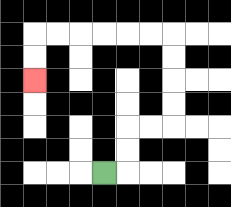{'start': '[4, 7]', 'end': '[1, 3]', 'path_directions': 'R,U,U,R,R,U,U,U,U,L,L,L,L,L,L,D,D', 'path_coordinates': '[[4, 7], [5, 7], [5, 6], [5, 5], [6, 5], [7, 5], [7, 4], [7, 3], [7, 2], [7, 1], [6, 1], [5, 1], [4, 1], [3, 1], [2, 1], [1, 1], [1, 2], [1, 3]]'}